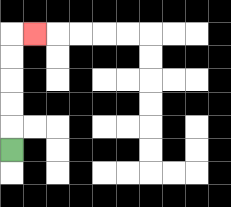{'start': '[0, 6]', 'end': '[1, 1]', 'path_directions': 'U,U,U,U,U,R', 'path_coordinates': '[[0, 6], [0, 5], [0, 4], [0, 3], [0, 2], [0, 1], [1, 1]]'}